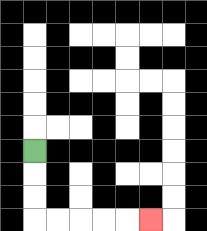{'start': '[1, 6]', 'end': '[6, 9]', 'path_directions': 'D,D,D,R,R,R,R,R', 'path_coordinates': '[[1, 6], [1, 7], [1, 8], [1, 9], [2, 9], [3, 9], [4, 9], [5, 9], [6, 9]]'}